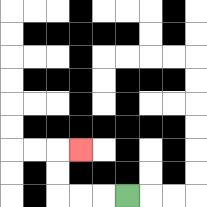{'start': '[5, 8]', 'end': '[3, 6]', 'path_directions': 'L,L,L,U,U,R', 'path_coordinates': '[[5, 8], [4, 8], [3, 8], [2, 8], [2, 7], [2, 6], [3, 6]]'}